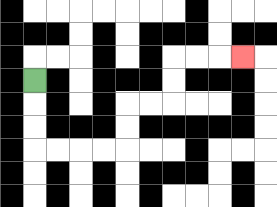{'start': '[1, 3]', 'end': '[10, 2]', 'path_directions': 'D,D,D,R,R,R,R,U,U,R,R,U,U,R,R,R', 'path_coordinates': '[[1, 3], [1, 4], [1, 5], [1, 6], [2, 6], [3, 6], [4, 6], [5, 6], [5, 5], [5, 4], [6, 4], [7, 4], [7, 3], [7, 2], [8, 2], [9, 2], [10, 2]]'}